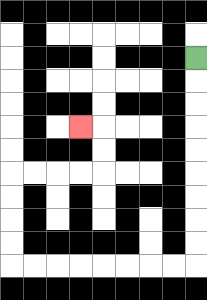{'start': '[8, 2]', 'end': '[3, 5]', 'path_directions': 'D,D,D,D,D,D,D,D,D,L,L,L,L,L,L,L,L,U,U,U,U,R,R,R,R,U,U,L', 'path_coordinates': '[[8, 2], [8, 3], [8, 4], [8, 5], [8, 6], [8, 7], [8, 8], [8, 9], [8, 10], [8, 11], [7, 11], [6, 11], [5, 11], [4, 11], [3, 11], [2, 11], [1, 11], [0, 11], [0, 10], [0, 9], [0, 8], [0, 7], [1, 7], [2, 7], [3, 7], [4, 7], [4, 6], [4, 5], [3, 5]]'}